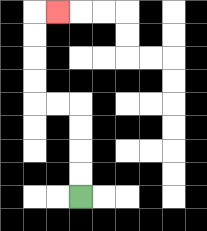{'start': '[3, 8]', 'end': '[2, 0]', 'path_directions': 'U,U,U,U,L,L,U,U,U,U,R', 'path_coordinates': '[[3, 8], [3, 7], [3, 6], [3, 5], [3, 4], [2, 4], [1, 4], [1, 3], [1, 2], [1, 1], [1, 0], [2, 0]]'}